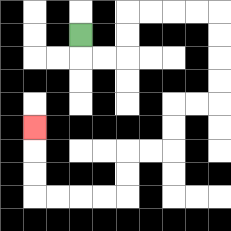{'start': '[3, 1]', 'end': '[1, 5]', 'path_directions': 'D,R,R,U,U,R,R,R,R,D,D,D,D,L,L,D,D,L,L,D,D,L,L,L,L,U,U,U', 'path_coordinates': '[[3, 1], [3, 2], [4, 2], [5, 2], [5, 1], [5, 0], [6, 0], [7, 0], [8, 0], [9, 0], [9, 1], [9, 2], [9, 3], [9, 4], [8, 4], [7, 4], [7, 5], [7, 6], [6, 6], [5, 6], [5, 7], [5, 8], [4, 8], [3, 8], [2, 8], [1, 8], [1, 7], [1, 6], [1, 5]]'}